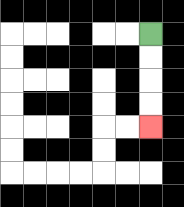{'start': '[6, 1]', 'end': '[6, 5]', 'path_directions': 'D,D,D,D', 'path_coordinates': '[[6, 1], [6, 2], [6, 3], [6, 4], [6, 5]]'}